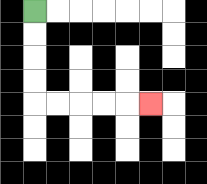{'start': '[1, 0]', 'end': '[6, 4]', 'path_directions': 'D,D,D,D,R,R,R,R,R', 'path_coordinates': '[[1, 0], [1, 1], [1, 2], [1, 3], [1, 4], [2, 4], [3, 4], [4, 4], [5, 4], [6, 4]]'}